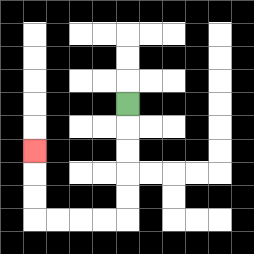{'start': '[5, 4]', 'end': '[1, 6]', 'path_directions': 'D,D,D,D,D,L,L,L,L,U,U,U', 'path_coordinates': '[[5, 4], [5, 5], [5, 6], [5, 7], [5, 8], [5, 9], [4, 9], [3, 9], [2, 9], [1, 9], [1, 8], [1, 7], [1, 6]]'}